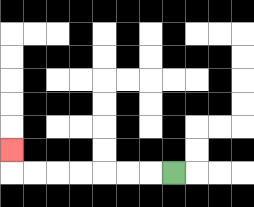{'start': '[7, 7]', 'end': '[0, 6]', 'path_directions': 'L,L,L,L,L,L,L,U', 'path_coordinates': '[[7, 7], [6, 7], [5, 7], [4, 7], [3, 7], [2, 7], [1, 7], [0, 7], [0, 6]]'}